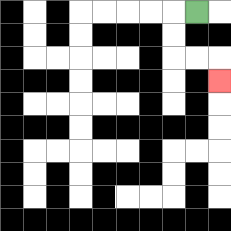{'start': '[8, 0]', 'end': '[9, 3]', 'path_directions': 'L,D,D,R,R,D', 'path_coordinates': '[[8, 0], [7, 0], [7, 1], [7, 2], [8, 2], [9, 2], [9, 3]]'}